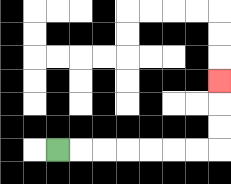{'start': '[2, 6]', 'end': '[9, 3]', 'path_directions': 'R,R,R,R,R,R,R,U,U,U', 'path_coordinates': '[[2, 6], [3, 6], [4, 6], [5, 6], [6, 6], [7, 6], [8, 6], [9, 6], [9, 5], [9, 4], [9, 3]]'}